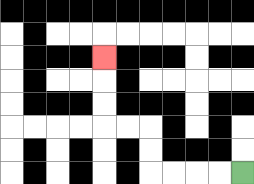{'start': '[10, 7]', 'end': '[4, 2]', 'path_directions': 'L,L,L,L,U,U,L,L,U,U,U', 'path_coordinates': '[[10, 7], [9, 7], [8, 7], [7, 7], [6, 7], [6, 6], [6, 5], [5, 5], [4, 5], [4, 4], [4, 3], [4, 2]]'}